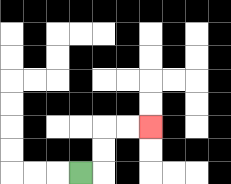{'start': '[3, 7]', 'end': '[6, 5]', 'path_directions': 'R,U,U,R,R', 'path_coordinates': '[[3, 7], [4, 7], [4, 6], [4, 5], [5, 5], [6, 5]]'}